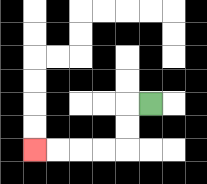{'start': '[6, 4]', 'end': '[1, 6]', 'path_directions': 'L,D,D,L,L,L,L', 'path_coordinates': '[[6, 4], [5, 4], [5, 5], [5, 6], [4, 6], [3, 6], [2, 6], [1, 6]]'}